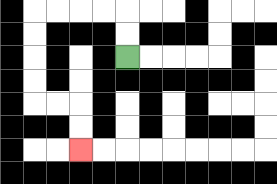{'start': '[5, 2]', 'end': '[3, 6]', 'path_directions': 'U,U,L,L,L,L,D,D,D,D,R,R,D,D', 'path_coordinates': '[[5, 2], [5, 1], [5, 0], [4, 0], [3, 0], [2, 0], [1, 0], [1, 1], [1, 2], [1, 3], [1, 4], [2, 4], [3, 4], [3, 5], [3, 6]]'}